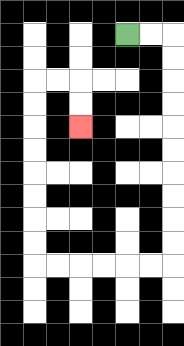{'start': '[5, 1]', 'end': '[3, 5]', 'path_directions': 'R,R,D,D,D,D,D,D,D,D,D,D,L,L,L,L,L,L,U,U,U,U,U,U,U,U,R,R,D,D', 'path_coordinates': '[[5, 1], [6, 1], [7, 1], [7, 2], [7, 3], [7, 4], [7, 5], [7, 6], [7, 7], [7, 8], [7, 9], [7, 10], [7, 11], [6, 11], [5, 11], [4, 11], [3, 11], [2, 11], [1, 11], [1, 10], [1, 9], [1, 8], [1, 7], [1, 6], [1, 5], [1, 4], [1, 3], [2, 3], [3, 3], [3, 4], [3, 5]]'}